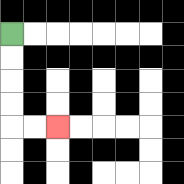{'start': '[0, 1]', 'end': '[2, 5]', 'path_directions': 'D,D,D,D,R,R', 'path_coordinates': '[[0, 1], [0, 2], [0, 3], [0, 4], [0, 5], [1, 5], [2, 5]]'}